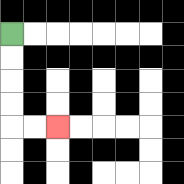{'start': '[0, 1]', 'end': '[2, 5]', 'path_directions': 'D,D,D,D,R,R', 'path_coordinates': '[[0, 1], [0, 2], [0, 3], [0, 4], [0, 5], [1, 5], [2, 5]]'}